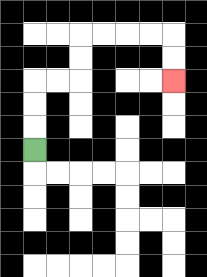{'start': '[1, 6]', 'end': '[7, 3]', 'path_directions': 'U,U,U,R,R,U,U,R,R,R,R,D,D', 'path_coordinates': '[[1, 6], [1, 5], [1, 4], [1, 3], [2, 3], [3, 3], [3, 2], [3, 1], [4, 1], [5, 1], [6, 1], [7, 1], [7, 2], [7, 3]]'}